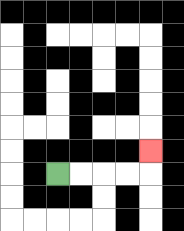{'start': '[2, 7]', 'end': '[6, 6]', 'path_directions': 'R,R,R,R,U', 'path_coordinates': '[[2, 7], [3, 7], [4, 7], [5, 7], [6, 7], [6, 6]]'}